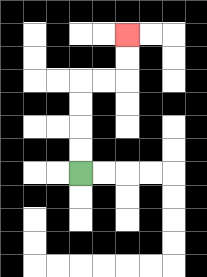{'start': '[3, 7]', 'end': '[5, 1]', 'path_directions': 'U,U,U,U,R,R,U,U', 'path_coordinates': '[[3, 7], [3, 6], [3, 5], [3, 4], [3, 3], [4, 3], [5, 3], [5, 2], [5, 1]]'}